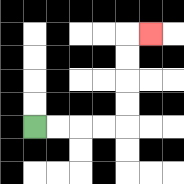{'start': '[1, 5]', 'end': '[6, 1]', 'path_directions': 'R,R,R,R,U,U,U,U,R', 'path_coordinates': '[[1, 5], [2, 5], [3, 5], [4, 5], [5, 5], [5, 4], [5, 3], [5, 2], [5, 1], [6, 1]]'}